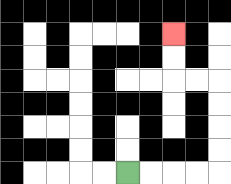{'start': '[5, 7]', 'end': '[7, 1]', 'path_directions': 'R,R,R,R,U,U,U,U,L,L,U,U', 'path_coordinates': '[[5, 7], [6, 7], [7, 7], [8, 7], [9, 7], [9, 6], [9, 5], [9, 4], [9, 3], [8, 3], [7, 3], [7, 2], [7, 1]]'}